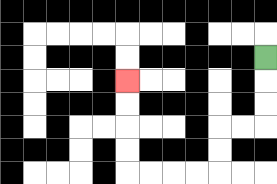{'start': '[11, 2]', 'end': '[5, 3]', 'path_directions': 'D,D,D,L,L,D,D,L,L,L,L,U,U,U,U', 'path_coordinates': '[[11, 2], [11, 3], [11, 4], [11, 5], [10, 5], [9, 5], [9, 6], [9, 7], [8, 7], [7, 7], [6, 7], [5, 7], [5, 6], [5, 5], [5, 4], [5, 3]]'}